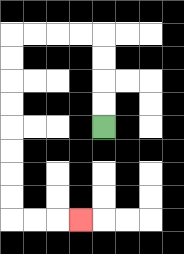{'start': '[4, 5]', 'end': '[3, 9]', 'path_directions': 'U,U,U,U,L,L,L,L,D,D,D,D,D,D,D,D,R,R,R', 'path_coordinates': '[[4, 5], [4, 4], [4, 3], [4, 2], [4, 1], [3, 1], [2, 1], [1, 1], [0, 1], [0, 2], [0, 3], [0, 4], [0, 5], [0, 6], [0, 7], [0, 8], [0, 9], [1, 9], [2, 9], [3, 9]]'}